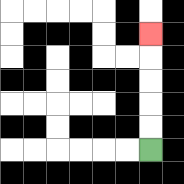{'start': '[6, 6]', 'end': '[6, 1]', 'path_directions': 'U,U,U,U,U', 'path_coordinates': '[[6, 6], [6, 5], [6, 4], [6, 3], [6, 2], [6, 1]]'}